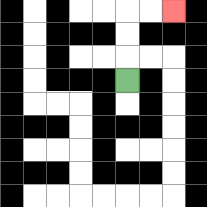{'start': '[5, 3]', 'end': '[7, 0]', 'path_directions': 'U,U,U,R,R', 'path_coordinates': '[[5, 3], [5, 2], [5, 1], [5, 0], [6, 0], [7, 0]]'}